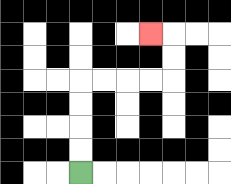{'start': '[3, 7]', 'end': '[6, 1]', 'path_directions': 'U,U,U,U,R,R,R,R,U,U,L', 'path_coordinates': '[[3, 7], [3, 6], [3, 5], [3, 4], [3, 3], [4, 3], [5, 3], [6, 3], [7, 3], [7, 2], [7, 1], [6, 1]]'}